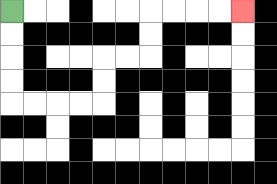{'start': '[0, 0]', 'end': '[10, 0]', 'path_directions': 'D,D,D,D,R,R,R,R,U,U,R,R,U,U,R,R,R,R', 'path_coordinates': '[[0, 0], [0, 1], [0, 2], [0, 3], [0, 4], [1, 4], [2, 4], [3, 4], [4, 4], [4, 3], [4, 2], [5, 2], [6, 2], [6, 1], [6, 0], [7, 0], [8, 0], [9, 0], [10, 0]]'}